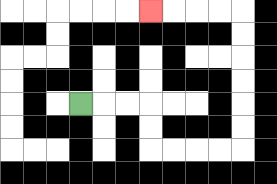{'start': '[3, 4]', 'end': '[6, 0]', 'path_directions': 'R,R,R,D,D,R,R,R,R,U,U,U,U,U,U,L,L,L,L', 'path_coordinates': '[[3, 4], [4, 4], [5, 4], [6, 4], [6, 5], [6, 6], [7, 6], [8, 6], [9, 6], [10, 6], [10, 5], [10, 4], [10, 3], [10, 2], [10, 1], [10, 0], [9, 0], [8, 0], [7, 0], [6, 0]]'}